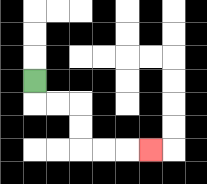{'start': '[1, 3]', 'end': '[6, 6]', 'path_directions': 'D,R,R,D,D,R,R,R', 'path_coordinates': '[[1, 3], [1, 4], [2, 4], [3, 4], [3, 5], [3, 6], [4, 6], [5, 6], [6, 6]]'}